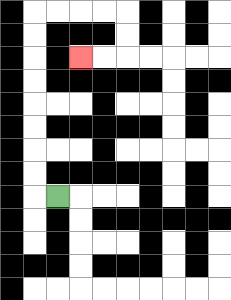{'start': '[2, 8]', 'end': '[3, 2]', 'path_directions': 'L,U,U,U,U,U,U,U,U,R,R,R,R,D,D,L,L', 'path_coordinates': '[[2, 8], [1, 8], [1, 7], [1, 6], [1, 5], [1, 4], [1, 3], [1, 2], [1, 1], [1, 0], [2, 0], [3, 0], [4, 0], [5, 0], [5, 1], [5, 2], [4, 2], [3, 2]]'}